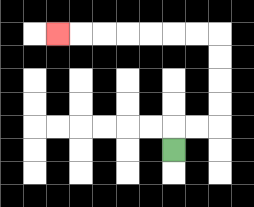{'start': '[7, 6]', 'end': '[2, 1]', 'path_directions': 'U,R,R,U,U,U,U,L,L,L,L,L,L,L', 'path_coordinates': '[[7, 6], [7, 5], [8, 5], [9, 5], [9, 4], [9, 3], [9, 2], [9, 1], [8, 1], [7, 1], [6, 1], [5, 1], [4, 1], [3, 1], [2, 1]]'}